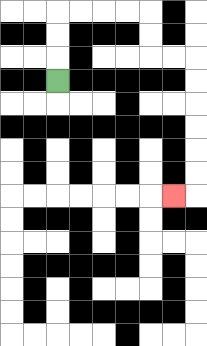{'start': '[2, 3]', 'end': '[7, 8]', 'path_directions': 'U,U,U,R,R,R,R,D,D,R,R,D,D,D,D,D,D,L', 'path_coordinates': '[[2, 3], [2, 2], [2, 1], [2, 0], [3, 0], [4, 0], [5, 0], [6, 0], [6, 1], [6, 2], [7, 2], [8, 2], [8, 3], [8, 4], [8, 5], [8, 6], [8, 7], [8, 8], [7, 8]]'}